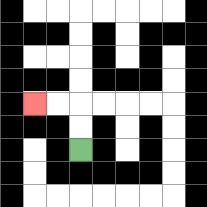{'start': '[3, 6]', 'end': '[1, 4]', 'path_directions': 'U,U,L,L', 'path_coordinates': '[[3, 6], [3, 5], [3, 4], [2, 4], [1, 4]]'}